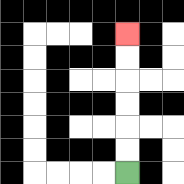{'start': '[5, 7]', 'end': '[5, 1]', 'path_directions': 'U,U,U,U,U,U', 'path_coordinates': '[[5, 7], [5, 6], [5, 5], [5, 4], [5, 3], [5, 2], [5, 1]]'}